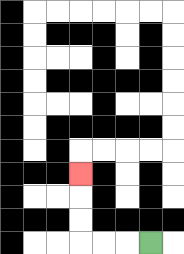{'start': '[6, 10]', 'end': '[3, 7]', 'path_directions': 'L,L,L,U,U,U', 'path_coordinates': '[[6, 10], [5, 10], [4, 10], [3, 10], [3, 9], [3, 8], [3, 7]]'}